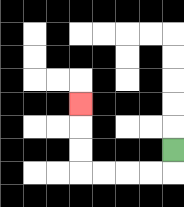{'start': '[7, 6]', 'end': '[3, 4]', 'path_directions': 'D,L,L,L,L,U,U,U', 'path_coordinates': '[[7, 6], [7, 7], [6, 7], [5, 7], [4, 7], [3, 7], [3, 6], [3, 5], [3, 4]]'}